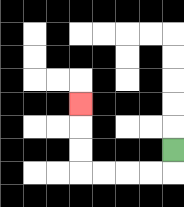{'start': '[7, 6]', 'end': '[3, 4]', 'path_directions': 'D,L,L,L,L,U,U,U', 'path_coordinates': '[[7, 6], [7, 7], [6, 7], [5, 7], [4, 7], [3, 7], [3, 6], [3, 5], [3, 4]]'}